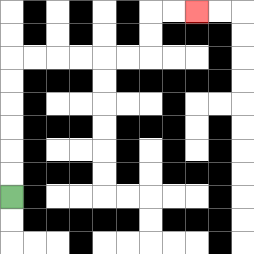{'start': '[0, 8]', 'end': '[8, 0]', 'path_directions': 'U,U,U,U,U,U,R,R,R,R,R,R,U,U,R,R', 'path_coordinates': '[[0, 8], [0, 7], [0, 6], [0, 5], [0, 4], [0, 3], [0, 2], [1, 2], [2, 2], [3, 2], [4, 2], [5, 2], [6, 2], [6, 1], [6, 0], [7, 0], [8, 0]]'}